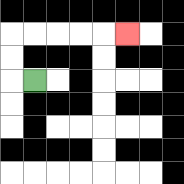{'start': '[1, 3]', 'end': '[5, 1]', 'path_directions': 'L,U,U,R,R,R,R,R', 'path_coordinates': '[[1, 3], [0, 3], [0, 2], [0, 1], [1, 1], [2, 1], [3, 1], [4, 1], [5, 1]]'}